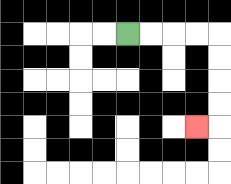{'start': '[5, 1]', 'end': '[8, 5]', 'path_directions': 'R,R,R,R,D,D,D,D,L', 'path_coordinates': '[[5, 1], [6, 1], [7, 1], [8, 1], [9, 1], [9, 2], [9, 3], [9, 4], [9, 5], [8, 5]]'}